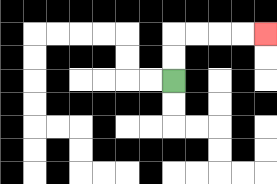{'start': '[7, 3]', 'end': '[11, 1]', 'path_directions': 'U,U,R,R,R,R', 'path_coordinates': '[[7, 3], [7, 2], [7, 1], [8, 1], [9, 1], [10, 1], [11, 1]]'}